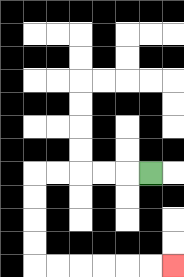{'start': '[6, 7]', 'end': '[7, 11]', 'path_directions': 'L,L,L,L,L,D,D,D,D,R,R,R,R,R,R', 'path_coordinates': '[[6, 7], [5, 7], [4, 7], [3, 7], [2, 7], [1, 7], [1, 8], [1, 9], [1, 10], [1, 11], [2, 11], [3, 11], [4, 11], [5, 11], [6, 11], [7, 11]]'}